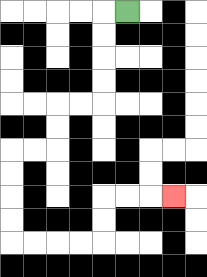{'start': '[5, 0]', 'end': '[7, 8]', 'path_directions': 'L,D,D,D,D,L,L,D,D,L,L,D,D,D,D,R,R,R,R,U,U,R,R,R', 'path_coordinates': '[[5, 0], [4, 0], [4, 1], [4, 2], [4, 3], [4, 4], [3, 4], [2, 4], [2, 5], [2, 6], [1, 6], [0, 6], [0, 7], [0, 8], [0, 9], [0, 10], [1, 10], [2, 10], [3, 10], [4, 10], [4, 9], [4, 8], [5, 8], [6, 8], [7, 8]]'}